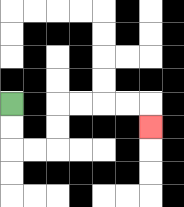{'start': '[0, 4]', 'end': '[6, 5]', 'path_directions': 'D,D,R,R,U,U,R,R,R,R,D', 'path_coordinates': '[[0, 4], [0, 5], [0, 6], [1, 6], [2, 6], [2, 5], [2, 4], [3, 4], [4, 4], [5, 4], [6, 4], [6, 5]]'}